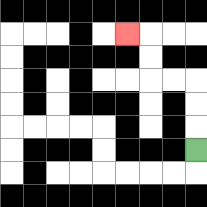{'start': '[8, 6]', 'end': '[5, 1]', 'path_directions': 'U,U,U,L,L,U,U,L', 'path_coordinates': '[[8, 6], [8, 5], [8, 4], [8, 3], [7, 3], [6, 3], [6, 2], [6, 1], [5, 1]]'}